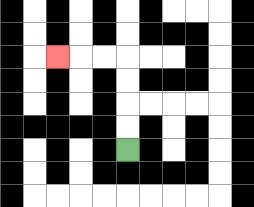{'start': '[5, 6]', 'end': '[2, 2]', 'path_directions': 'U,U,U,U,L,L,L', 'path_coordinates': '[[5, 6], [5, 5], [5, 4], [5, 3], [5, 2], [4, 2], [3, 2], [2, 2]]'}